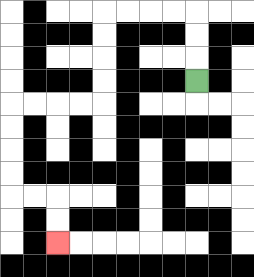{'start': '[8, 3]', 'end': '[2, 10]', 'path_directions': 'U,U,U,L,L,L,L,D,D,D,D,L,L,L,L,D,D,D,D,R,R,D,D', 'path_coordinates': '[[8, 3], [8, 2], [8, 1], [8, 0], [7, 0], [6, 0], [5, 0], [4, 0], [4, 1], [4, 2], [4, 3], [4, 4], [3, 4], [2, 4], [1, 4], [0, 4], [0, 5], [0, 6], [0, 7], [0, 8], [1, 8], [2, 8], [2, 9], [2, 10]]'}